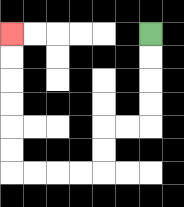{'start': '[6, 1]', 'end': '[0, 1]', 'path_directions': 'D,D,D,D,L,L,D,D,L,L,L,L,U,U,U,U,U,U', 'path_coordinates': '[[6, 1], [6, 2], [6, 3], [6, 4], [6, 5], [5, 5], [4, 5], [4, 6], [4, 7], [3, 7], [2, 7], [1, 7], [0, 7], [0, 6], [0, 5], [0, 4], [0, 3], [0, 2], [0, 1]]'}